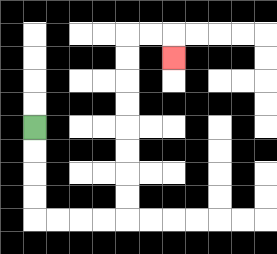{'start': '[1, 5]', 'end': '[7, 2]', 'path_directions': 'D,D,D,D,R,R,R,R,U,U,U,U,U,U,U,U,R,R,D', 'path_coordinates': '[[1, 5], [1, 6], [1, 7], [1, 8], [1, 9], [2, 9], [3, 9], [4, 9], [5, 9], [5, 8], [5, 7], [5, 6], [5, 5], [5, 4], [5, 3], [5, 2], [5, 1], [6, 1], [7, 1], [7, 2]]'}